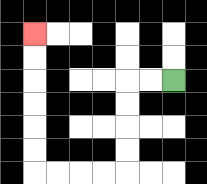{'start': '[7, 3]', 'end': '[1, 1]', 'path_directions': 'L,L,D,D,D,D,L,L,L,L,U,U,U,U,U,U', 'path_coordinates': '[[7, 3], [6, 3], [5, 3], [5, 4], [5, 5], [5, 6], [5, 7], [4, 7], [3, 7], [2, 7], [1, 7], [1, 6], [1, 5], [1, 4], [1, 3], [1, 2], [1, 1]]'}